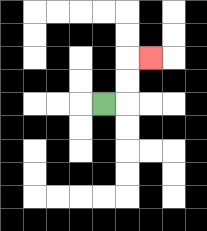{'start': '[4, 4]', 'end': '[6, 2]', 'path_directions': 'R,U,U,R', 'path_coordinates': '[[4, 4], [5, 4], [5, 3], [5, 2], [6, 2]]'}